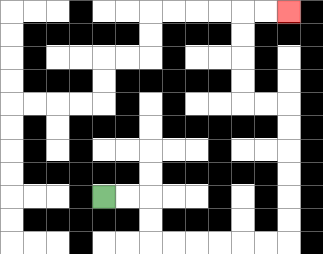{'start': '[4, 8]', 'end': '[12, 0]', 'path_directions': 'R,R,D,D,R,R,R,R,R,R,U,U,U,U,U,U,L,L,U,U,U,U,R,R', 'path_coordinates': '[[4, 8], [5, 8], [6, 8], [6, 9], [6, 10], [7, 10], [8, 10], [9, 10], [10, 10], [11, 10], [12, 10], [12, 9], [12, 8], [12, 7], [12, 6], [12, 5], [12, 4], [11, 4], [10, 4], [10, 3], [10, 2], [10, 1], [10, 0], [11, 0], [12, 0]]'}